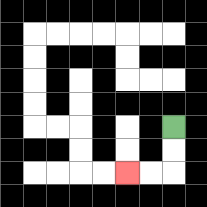{'start': '[7, 5]', 'end': '[5, 7]', 'path_directions': 'D,D,L,L', 'path_coordinates': '[[7, 5], [7, 6], [7, 7], [6, 7], [5, 7]]'}